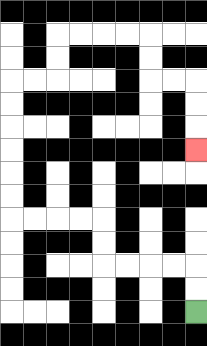{'start': '[8, 13]', 'end': '[8, 6]', 'path_directions': 'U,U,L,L,L,L,U,U,L,L,L,L,U,U,U,U,U,U,R,R,U,U,R,R,R,R,D,D,R,R,D,D,D', 'path_coordinates': '[[8, 13], [8, 12], [8, 11], [7, 11], [6, 11], [5, 11], [4, 11], [4, 10], [4, 9], [3, 9], [2, 9], [1, 9], [0, 9], [0, 8], [0, 7], [0, 6], [0, 5], [0, 4], [0, 3], [1, 3], [2, 3], [2, 2], [2, 1], [3, 1], [4, 1], [5, 1], [6, 1], [6, 2], [6, 3], [7, 3], [8, 3], [8, 4], [8, 5], [8, 6]]'}